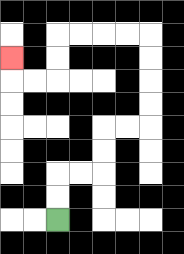{'start': '[2, 9]', 'end': '[0, 2]', 'path_directions': 'U,U,R,R,U,U,R,R,U,U,U,U,L,L,L,L,D,D,L,L,U', 'path_coordinates': '[[2, 9], [2, 8], [2, 7], [3, 7], [4, 7], [4, 6], [4, 5], [5, 5], [6, 5], [6, 4], [6, 3], [6, 2], [6, 1], [5, 1], [4, 1], [3, 1], [2, 1], [2, 2], [2, 3], [1, 3], [0, 3], [0, 2]]'}